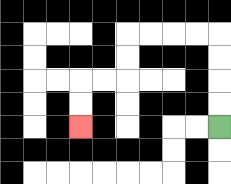{'start': '[9, 5]', 'end': '[3, 5]', 'path_directions': 'U,U,U,U,L,L,L,L,D,D,L,L,D,D', 'path_coordinates': '[[9, 5], [9, 4], [9, 3], [9, 2], [9, 1], [8, 1], [7, 1], [6, 1], [5, 1], [5, 2], [5, 3], [4, 3], [3, 3], [3, 4], [3, 5]]'}